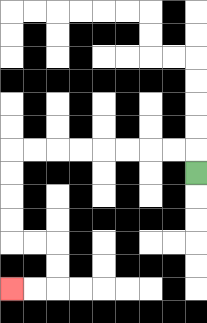{'start': '[8, 7]', 'end': '[0, 12]', 'path_directions': 'U,L,L,L,L,L,L,L,L,D,D,D,D,R,R,D,D,L,L', 'path_coordinates': '[[8, 7], [8, 6], [7, 6], [6, 6], [5, 6], [4, 6], [3, 6], [2, 6], [1, 6], [0, 6], [0, 7], [0, 8], [0, 9], [0, 10], [1, 10], [2, 10], [2, 11], [2, 12], [1, 12], [0, 12]]'}